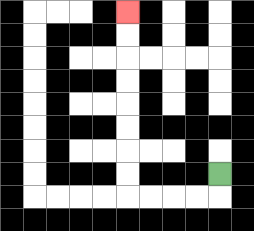{'start': '[9, 7]', 'end': '[5, 0]', 'path_directions': 'D,L,L,L,L,U,U,U,U,U,U,U,U', 'path_coordinates': '[[9, 7], [9, 8], [8, 8], [7, 8], [6, 8], [5, 8], [5, 7], [5, 6], [5, 5], [5, 4], [5, 3], [5, 2], [5, 1], [5, 0]]'}